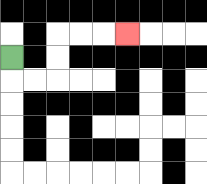{'start': '[0, 2]', 'end': '[5, 1]', 'path_directions': 'D,R,R,U,U,R,R,R', 'path_coordinates': '[[0, 2], [0, 3], [1, 3], [2, 3], [2, 2], [2, 1], [3, 1], [4, 1], [5, 1]]'}